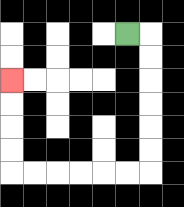{'start': '[5, 1]', 'end': '[0, 3]', 'path_directions': 'R,D,D,D,D,D,D,L,L,L,L,L,L,U,U,U,U', 'path_coordinates': '[[5, 1], [6, 1], [6, 2], [6, 3], [6, 4], [6, 5], [6, 6], [6, 7], [5, 7], [4, 7], [3, 7], [2, 7], [1, 7], [0, 7], [0, 6], [0, 5], [0, 4], [0, 3]]'}